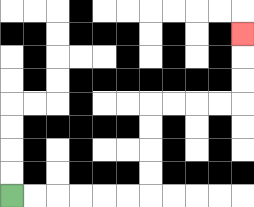{'start': '[0, 8]', 'end': '[10, 1]', 'path_directions': 'R,R,R,R,R,R,U,U,U,U,R,R,R,R,U,U,U', 'path_coordinates': '[[0, 8], [1, 8], [2, 8], [3, 8], [4, 8], [5, 8], [6, 8], [6, 7], [6, 6], [6, 5], [6, 4], [7, 4], [8, 4], [9, 4], [10, 4], [10, 3], [10, 2], [10, 1]]'}